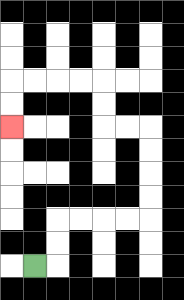{'start': '[1, 11]', 'end': '[0, 5]', 'path_directions': 'R,U,U,R,R,R,R,U,U,U,U,L,L,U,U,L,L,L,L,D,D', 'path_coordinates': '[[1, 11], [2, 11], [2, 10], [2, 9], [3, 9], [4, 9], [5, 9], [6, 9], [6, 8], [6, 7], [6, 6], [6, 5], [5, 5], [4, 5], [4, 4], [4, 3], [3, 3], [2, 3], [1, 3], [0, 3], [0, 4], [0, 5]]'}